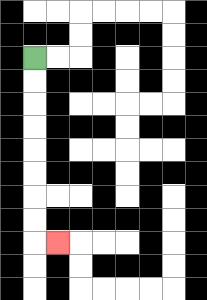{'start': '[1, 2]', 'end': '[2, 10]', 'path_directions': 'D,D,D,D,D,D,D,D,R', 'path_coordinates': '[[1, 2], [1, 3], [1, 4], [1, 5], [1, 6], [1, 7], [1, 8], [1, 9], [1, 10], [2, 10]]'}